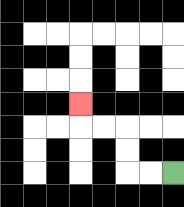{'start': '[7, 7]', 'end': '[3, 4]', 'path_directions': 'L,L,U,U,L,L,U', 'path_coordinates': '[[7, 7], [6, 7], [5, 7], [5, 6], [5, 5], [4, 5], [3, 5], [3, 4]]'}